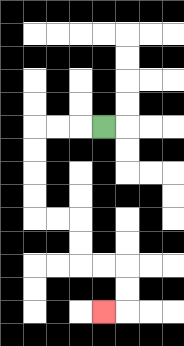{'start': '[4, 5]', 'end': '[4, 13]', 'path_directions': 'L,L,L,D,D,D,D,R,R,D,D,R,R,D,D,L', 'path_coordinates': '[[4, 5], [3, 5], [2, 5], [1, 5], [1, 6], [1, 7], [1, 8], [1, 9], [2, 9], [3, 9], [3, 10], [3, 11], [4, 11], [5, 11], [5, 12], [5, 13], [4, 13]]'}